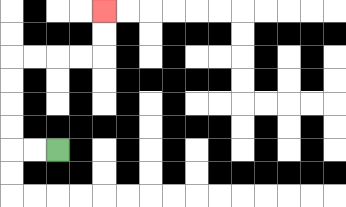{'start': '[2, 6]', 'end': '[4, 0]', 'path_directions': 'L,L,U,U,U,U,R,R,R,R,U,U', 'path_coordinates': '[[2, 6], [1, 6], [0, 6], [0, 5], [0, 4], [0, 3], [0, 2], [1, 2], [2, 2], [3, 2], [4, 2], [4, 1], [4, 0]]'}